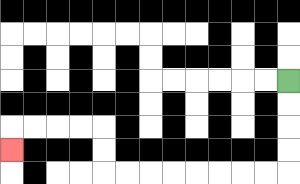{'start': '[12, 3]', 'end': '[0, 6]', 'path_directions': 'D,D,D,D,L,L,L,L,L,L,L,L,U,U,L,L,L,L,D', 'path_coordinates': '[[12, 3], [12, 4], [12, 5], [12, 6], [12, 7], [11, 7], [10, 7], [9, 7], [8, 7], [7, 7], [6, 7], [5, 7], [4, 7], [4, 6], [4, 5], [3, 5], [2, 5], [1, 5], [0, 5], [0, 6]]'}